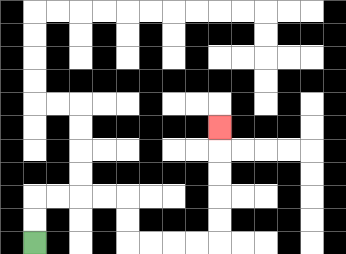{'start': '[1, 10]', 'end': '[9, 5]', 'path_directions': 'U,U,R,R,R,R,D,D,R,R,R,R,U,U,U,U,U', 'path_coordinates': '[[1, 10], [1, 9], [1, 8], [2, 8], [3, 8], [4, 8], [5, 8], [5, 9], [5, 10], [6, 10], [7, 10], [8, 10], [9, 10], [9, 9], [9, 8], [9, 7], [9, 6], [9, 5]]'}